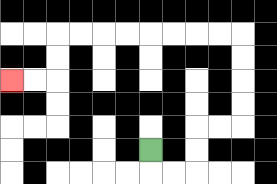{'start': '[6, 6]', 'end': '[0, 3]', 'path_directions': 'D,R,R,U,U,R,R,U,U,U,U,L,L,L,L,L,L,L,L,D,D,L,L', 'path_coordinates': '[[6, 6], [6, 7], [7, 7], [8, 7], [8, 6], [8, 5], [9, 5], [10, 5], [10, 4], [10, 3], [10, 2], [10, 1], [9, 1], [8, 1], [7, 1], [6, 1], [5, 1], [4, 1], [3, 1], [2, 1], [2, 2], [2, 3], [1, 3], [0, 3]]'}